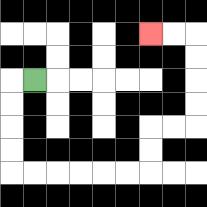{'start': '[1, 3]', 'end': '[6, 1]', 'path_directions': 'L,D,D,D,D,R,R,R,R,R,R,U,U,R,R,U,U,U,U,L,L', 'path_coordinates': '[[1, 3], [0, 3], [0, 4], [0, 5], [0, 6], [0, 7], [1, 7], [2, 7], [3, 7], [4, 7], [5, 7], [6, 7], [6, 6], [6, 5], [7, 5], [8, 5], [8, 4], [8, 3], [8, 2], [8, 1], [7, 1], [6, 1]]'}